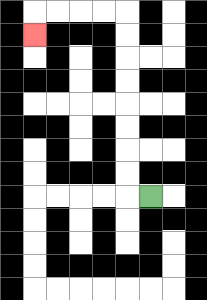{'start': '[6, 8]', 'end': '[1, 1]', 'path_directions': 'L,U,U,U,U,U,U,U,U,L,L,L,L,D', 'path_coordinates': '[[6, 8], [5, 8], [5, 7], [5, 6], [5, 5], [5, 4], [5, 3], [5, 2], [5, 1], [5, 0], [4, 0], [3, 0], [2, 0], [1, 0], [1, 1]]'}